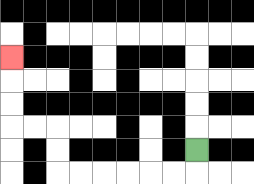{'start': '[8, 6]', 'end': '[0, 2]', 'path_directions': 'D,L,L,L,L,L,L,U,U,L,L,U,U,U', 'path_coordinates': '[[8, 6], [8, 7], [7, 7], [6, 7], [5, 7], [4, 7], [3, 7], [2, 7], [2, 6], [2, 5], [1, 5], [0, 5], [0, 4], [0, 3], [0, 2]]'}